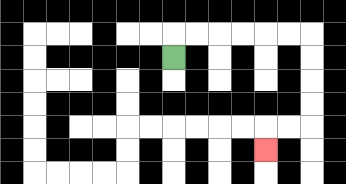{'start': '[7, 2]', 'end': '[11, 6]', 'path_directions': 'U,R,R,R,R,R,R,D,D,D,D,L,L,D', 'path_coordinates': '[[7, 2], [7, 1], [8, 1], [9, 1], [10, 1], [11, 1], [12, 1], [13, 1], [13, 2], [13, 3], [13, 4], [13, 5], [12, 5], [11, 5], [11, 6]]'}